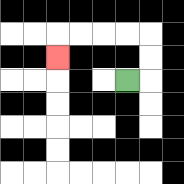{'start': '[5, 3]', 'end': '[2, 2]', 'path_directions': 'R,U,U,L,L,L,L,D', 'path_coordinates': '[[5, 3], [6, 3], [6, 2], [6, 1], [5, 1], [4, 1], [3, 1], [2, 1], [2, 2]]'}